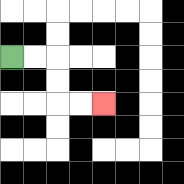{'start': '[0, 2]', 'end': '[4, 4]', 'path_directions': 'R,R,D,D,R,R', 'path_coordinates': '[[0, 2], [1, 2], [2, 2], [2, 3], [2, 4], [3, 4], [4, 4]]'}